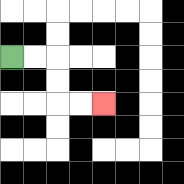{'start': '[0, 2]', 'end': '[4, 4]', 'path_directions': 'R,R,D,D,R,R', 'path_coordinates': '[[0, 2], [1, 2], [2, 2], [2, 3], [2, 4], [3, 4], [4, 4]]'}